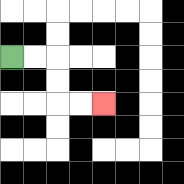{'start': '[0, 2]', 'end': '[4, 4]', 'path_directions': 'R,R,D,D,R,R', 'path_coordinates': '[[0, 2], [1, 2], [2, 2], [2, 3], [2, 4], [3, 4], [4, 4]]'}